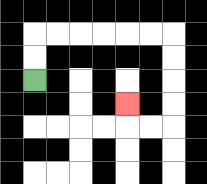{'start': '[1, 3]', 'end': '[5, 4]', 'path_directions': 'U,U,R,R,R,R,R,R,D,D,D,D,L,L,U', 'path_coordinates': '[[1, 3], [1, 2], [1, 1], [2, 1], [3, 1], [4, 1], [5, 1], [6, 1], [7, 1], [7, 2], [7, 3], [7, 4], [7, 5], [6, 5], [5, 5], [5, 4]]'}